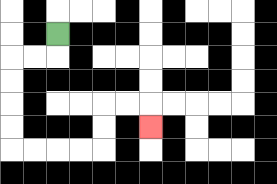{'start': '[2, 1]', 'end': '[6, 5]', 'path_directions': 'D,L,L,D,D,D,D,R,R,R,R,U,U,R,R,D', 'path_coordinates': '[[2, 1], [2, 2], [1, 2], [0, 2], [0, 3], [0, 4], [0, 5], [0, 6], [1, 6], [2, 6], [3, 6], [4, 6], [4, 5], [4, 4], [5, 4], [6, 4], [6, 5]]'}